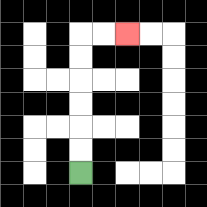{'start': '[3, 7]', 'end': '[5, 1]', 'path_directions': 'U,U,U,U,U,U,R,R', 'path_coordinates': '[[3, 7], [3, 6], [3, 5], [3, 4], [3, 3], [3, 2], [3, 1], [4, 1], [5, 1]]'}